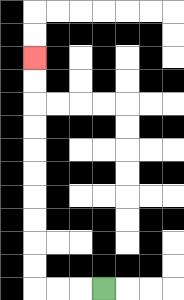{'start': '[4, 12]', 'end': '[1, 2]', 'path_directions': 'L,L,L,U,U,U,U,U,U,U,U,U,U', 'path_coordinates': '[[4, 12], [3, 12], [2, 12], [1, 12], [1, 11], [1, 10], [1, 9], [1, 8], [1, 7], [1, 6], [1, 5], [1, 4], [1, 3], [1, 2]]'}